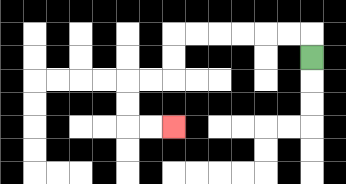{'start': '[13, 2]', 'end': '[7, 5]', 'path_directions': 'U,L,L,L,L,L,L,D,D,L,L,D,D,R,R', 'path_coordinates': '[[13, 2], [13, 1], [12, 1], [11, 1], [10, 1], [9, 1], [8, 1], [7, 1], [7, 2], [7, 3], [6, 3], [5, 3], [5, 4], [5, 5], [6, 5], [7, 5]]'}